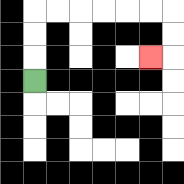{'start': '[1, 3]', 'end': '[6, 2]', 'path_directions': 'U,U,U,R,R,R,R,R,R,D,D,L', 'path_coordinates': '[[1, 3], [1, 2], [1, 1], [1, 0], [2, 0], [3, 0], [4, 0], [5, 0], [6, 0], [7, 0], [7, 1], [7, 2], [6, 2]]'}